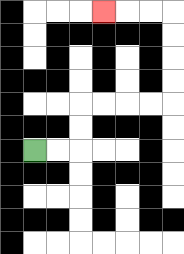{'start': '[1, 6]', 'end': '[4, 0]', 'path_directions': 'R,R,U,U,R,R,R,R,U,U,U,U,L,L,L', 'path_coordinates': '[[1, 6], [2, 6], [3, 6], [3, 5], [3, 4], [4, 4], [5, 4], [6, 4], [7, 4], [7, 3], [7, 2], [7, 1], [7, 0], [6, 0], [5, 0], [4, 0]]'}